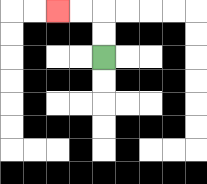{'start': '[4, 2]', 'end': '[2, 0]', 'path_directions': 'U,U,L,L', 'path_coordinates': '[[4, 2], [4, 1], [4, 0], [3, 0], [2, 0]]'}